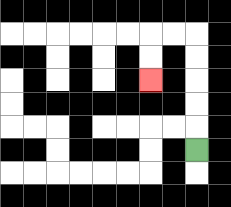{'start': '[8, 6]', 'end': '[6, 3]', 'path_directions': 'U,U,U,U,U,L,L,D,D', 'path_coordinates': '[[8, 6], [8, 5], [8, 4], [8, 3], [8, 2], [8, 1], [7, 1], [6, 1], [6, 2], [6, 3]]'}